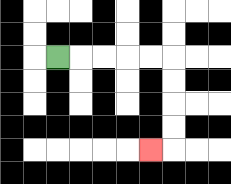{'start': '[2, 2]', 'end': '[6, 6]', 'path_directions': 'R,R,R,R,R,D,D,D,D,L', 'path_coordinates': '[[2, 2], [3, 2], [4, 2], [5, 2], [6, 2], [7, 2], [7, 3], [7, 4], [7, 5], [7, 6], [6, 6]]'}